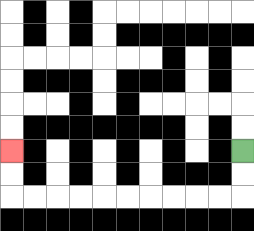{'start': '[10, 6]', 'end': '[0, 6]', 'path_directions': 'D,D,L,L,L,L,L,L,L,L,L,L,U,U', 'path_coordinates': '[[10, 6], [10, 7], [10, 8], [9, 8], [8, 8], [7, 8], [6, 8], [5, 8], [4, 8], [3, 8], [2, 8], [1, 8], [0, 8], [0, 7], [0, 6]]'}